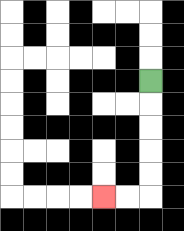{'start': '[6, 3]', 'end': '[4, 8]', 'path_directions': 'D,D,D,D,D,L,L', 'path_coordinates': '[[6, 3], [6, 4], [6, 5], [6, 6], [6, 7], [6, 8], [5, 8], [4, 8]]'}